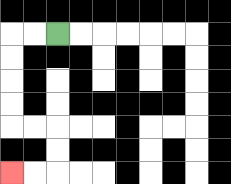{'start': '[2, 1]', 'end': '[0, 7]', 'path_directions': 'L,L,D,D,D,D,R,R,D,D,L,L', 'path_coordinates': '[[2, 1], [1, 1], [0, 1], [0, 2], [0, 3], [0, 4], [0, 5], [1, 5], [2, 5], [2, 6], [2, 7], [1, 7], [0, 7]]'}